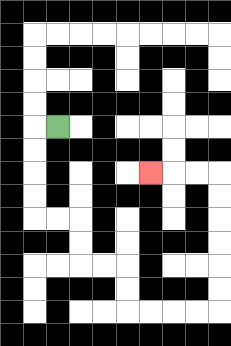{'start': '[2, 5]', 'end': '[6, 7]', 'path_directions': 'L,D,D,D,D,R,R,D,D,R,R,D,D,R,R,R,R,U,U,U,U,U,U,L,L,L', 'path_coordinates': '[[2, 5], [1, 5], [1, 6], [1, 7], [1, 8], [1, 9], [2, 9], [3, 9], [3, 10], [3, 11], [4, 11], [5, 11], [5, 12], [5, 13], [6, 13], [7, 13], [8, 13], [9, 13], [9, 12], [9, 11], [9, 10], [9, 9], [9, 8], [9, 7], [8, 7], [7, 7], [6, 7]]'}